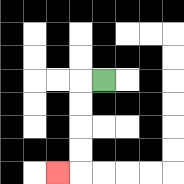{'start': '[4, 3]', 'end': '[2, 7]', 'path_directions': 'L,D,D,D,D,L', 'path_coordinates': '[[4, 3], [3, 3], [3, 4], [3, 5], [3, 6], [3, 7], [2, 7]]'}